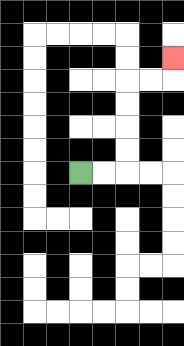{'start': '[3, 7]', 'end': '[7, 2]', 'path_directions': 'R,R,U,U,U,U,R,R,U', 'path_coordinates': '[[3, 7], [4, 7], [5, 7], [5, 6], [5, 5], [5, 4], [5, 3], [6, 3], [7, 3], [7, 2]]'}